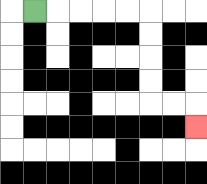{'start': '[1, 0]', 'end': '[8, 5]', 'path_directions': 'R,R,R,R,R,D,D,D,D,R,R,D', 'path_coordinates': '[[1, 0], [2, 0], [3, 0], [4, 0], [5, 0], [6, 0], [6, 1], [6, 2], [6, 3], [6, 4], [7, 4], [8, 4], [8, 5]]'}